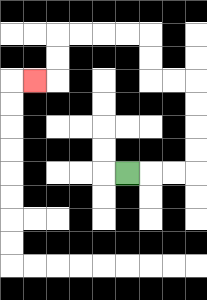{'start': '[5, 7]', 'end': '[1, 3]', 'path_directions': 'R,R,R,U,U,U,U,L,L,U,U,L,L,L,L,D,D,L', 'path_coordinates': '[[5, 7], [6, 7], [7, 7], [8, 7], [8, 6], [8, 5], [8, 4], [8, 3], [7, 3], [6, 3], [6, 2], [6, 1], [5, 1], [4, 1], [3, 1], [2, 1], [2, 2], [2, 3], [1, 3]]'}